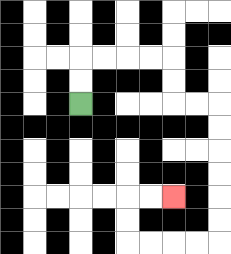{'start': '[3, 4]', 'end': '[7, 8]', 'path_directions': 'U,U,R,R,R,R,D,D,R,R,D,D,D,D,D,D,L,L,L,L,U,U,R,R', 'path_coordinates': '[[3, 4], [3, 3], [3, 2], [4, 2], [5, 2], [6, 2], [7, 2], [7, 3], [7, 4], [8, 4], [9, 4], [9, 5], [9, 6], [9, 7], [9, 8], [9, 9], [9, 10], [8, 10], [7, 10], [6, 10], [5, 10], [5, 9], [5, 8], [6, 8], [7, 8]]'}